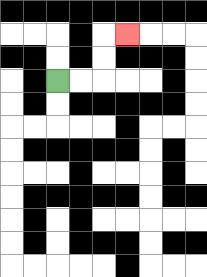{'start': '[2, 3]', 'end': '[5, 1]', 'path_directions': 'R,R,U,U,R', 'path_coordinates': '[[2, 3], [3, 3], [4, 3], [4, 2], [4, 1], [5, 1]]'}